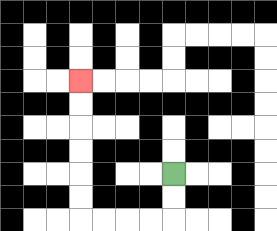{'start': '[7, 7]', 'end': '[3, 3]', 'path_directions': 'D,D,L,L,L,L,U,U,U,U,U,U', 'path_coordinates': '[[7, 7], [7, 8], [7, 9], [6, 9], [5, 9], [4, 9], [3, 9], [3, 8], [3, 7], [3, 6], [3, 5], [3, 4], [3, 3]]'}